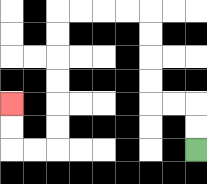{'start': '[8, 6]', 'end': '[0, 4]', 'path_directions': 'U,U,L,L,U,U,U,U,L,L,L,L,D,D,D,D,D,D,L,L,U,U', 'path_coordinates': '[[8, 6], [8, 5], [8, 4], [7, 4], [6, 4], [6, 3], [6, 2], [6, 1], [6, 0], [5, 0], [4, 0], [3, 0], [2, 0], [2, 1], [2, 2], [2, 3], [2, 4], [2, 5], [2, 6], [1, 6], [0, 6], [0, 5], [0, 4]]'}